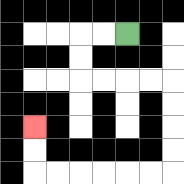{'start': '[5, 1]', 'end': '[1, 5]', 'path_directions': 'L,L,D,D,R,R,R,R,D,D,D,D,L,L,L,L,L,L,U,U', 'path_coordinates': '[[5, 1], [4, 1], [3, 1], [3, 2], [3, 3], [4, 3], [5, 3], [6, 3], [7, 3], [7, 4], [7, 5], [7, 6], [7, 7], [6, 7], [5, 7], [4, 7], [3, 7], [2, 7], [1, 7], [1, 6], [1, 5]]'}